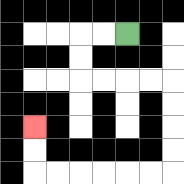{'start': '[5, 1]', 'end': '[1, 5]', 'path_directions': 'L,L,D,D,R,R,R,R,D,D,D,D,L,L,L,L,L,L,U,U', 'path_coordinates': '[[5, 1], [4, 1], [3, 1], [3, 2], [3, 3], [4, 3], [5, 3], [6, 3], [7, 3], [7, 4], [7, 5], [7, 6], [7, 7], [6, 7], [5, 7], [4, 7], [3, 7], [2, 7], [1, 7], [1, 6], [1, 5]]'}